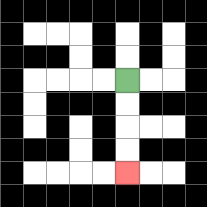{'start': '[5, 3]', 'end': '[5, 7]', 'path_directions': 'D,D,D,D', 'path_coordinates': '[[5, 3], [5, 4], [5, 5], [5, 6], [5, 7]]'}